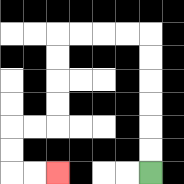{'start': '[6, 7]', 'end': '[2, 7]', 'path_directions': 'U,U,U,U,U,U,L,L,L,L,D,D,D,D,L,L,D,D,R,R', 'path_coordinates': '[[6, 7], [6, 6], [6, 5], [6, 4], [6, 3], [6, 2], [6, 1], [5, 1], [4, 1], [3, 1], [2, 1], [2, 2], [2, 3], [2, 4], [2, 5], [1, 5], [0, 5], [0, 6], [0, 7], [1, 7], [2, 7]]'}